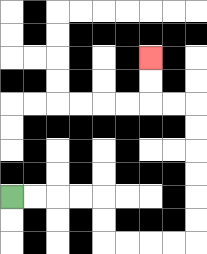{'start': '[0, 8]', 'end': '[6, 2]', 'path_directions': 'R,R,R,R,D,D,R,R,R,R,U,U,U,U,U,U,L,L,U,U', 'path_coordinates': '[[0, 8], [1, 8], [2, 8], [3, 8], [4, 8], [4, 9], [4, 10], [5, 10], [6, 10], [7, 10], [8, 10], [8, 9], [8, 8], [8, 7], [8, 6], [8, 5], [8, 4], [7, 4], [6, 4], [6, 3], [6, 2]]'}